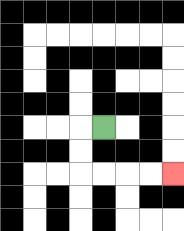{'start': '[4, 5]', 'end': '[7, 7]', 'path_directions': 'L,D,D,R,R,R,R', 'path_coordinates': '[[4, 5], [3, 5], [3, 6], [3, 7], [4, 7], [5, 7], [6, 7], [7, 7]]'}